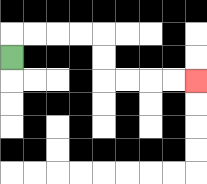{'start': '[0, 2]', 'end': '[8, 3]', 'path_directions': 'U,R,R,R,R,D,D,R,R,R,R', 'path_coordinates': '[[0, 2], [0, 1], [1, 1], [2, 1], [3, 1], [4, 1], [4, 2], [4, 3], [5, 3], [6, 3], [7, 3], [8, 3]]'}